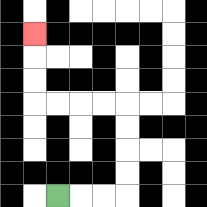{'start': '[2, 8]', 'end': '[1, 1]', 'path_directions': 'R,R,R,U,U,U,U,L,L,L,L,U,U,U', 'path_coordinates': '[[2, 8], [3, 8], [4, 8], [5, 8], [5, 7], [5, 6], [5, 5], [5, 4], [4, 4], [3, 4], [2, 4], [1, 4], [1, 3], [1, 2], [1, 1]]'}